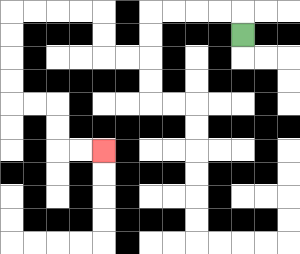{'start': '[10, 1]', 'end': '[4, 6]', 'path_directions': 'U,L,L,L,L,D,D,L,L,U,U,L,L,L,L,D,D,D,D,R,R,D,D,R,R', 'path_coordinates': '[[10, 1], [10, 0], [9, 0], [8, 0], [7, 0], [6, 0], [6, 1], [6, 2], [5, 2], [4, 2], [4, 1], [4, 0], [3, 0], [2, 0], [1, 0], [0, 0], [0, 1], [0, 2], [0, 3], [0, 4], [1, 4], [2, 4], [2, 5], [2, 6], [3, 6], [4, 6]]'}